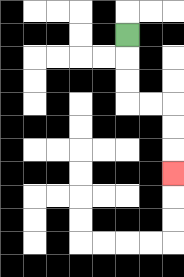{'start': '[5, 1]', 'end': '[7, 7]', 'path_directions': 'D,D,D,R,R,D,D,D', 'path_coordinates': '[[5, 1], [5, 2], [5, 3], [5, 4], [6, 4], [7, 4], [7, 5], [7, 6], [7, 7]]'}